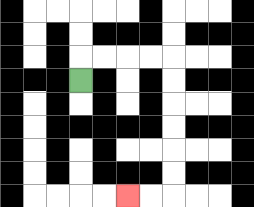{'start': '[3, 3]', 'end': '[5, 8]', 'path_directions': 'U,R,R,R,R,D,D,D,D,D,D,L,L', 'path_coordinates': '[[3, 3], [3, 2], [4, 2], [5, 2], [6, 2], [7, 2], [7, 3], [7, 4], [7, 5], [7, 6], [7, 7], [7, 8], [6, 8], [5, 8]]'}